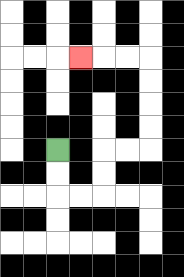{'start': '[2, 6]', 'end': '[3, 2]', 'path_directions': 'D,D,R,R,U,U,R,R,U,U,U,U,L,L,L', 'path_coordinates': '[[2, 6], [2, 7], [2, 8], [3, 8], [4, 8], [4, 7], [4, 6], [5, 6], [6, 6], [6, 5], [6, 4], [6, 3], [6, 2], [5, 2], [4, 2], [3, 2]]'}